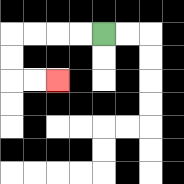{'start': '[4, 1]', 'end': '[2, 3]', 'path_directions': 'L,L,L,L,D,D,R,R', 'path_coordinates': '[[4, 1], [3, 1], [2, 1], [1, 1], [0, 1], [0, 2], [0, 3], [1, 3], [2, 3]]'}